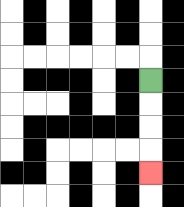{'start': '[6, 3]', 'end': '[6, 7]', 'path_directions': 'D,D,D,D', 'path_coordinates': '[[6, 3], [6, 4], [6, 5], [6, 6], [6, 7]]'}